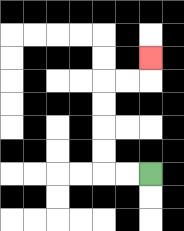{'start': '[6, 7]', 'end': '[6, 2]', 'path_directions': 'L,L,U,U,U,U,R,R,U', 'path_coordinates': '[[6, 7], [5, 7], [4, 7], [4, 6], [4, 5], [4, 4], [4, 3], [5, 3], [6, 3], [6, 2]]'}